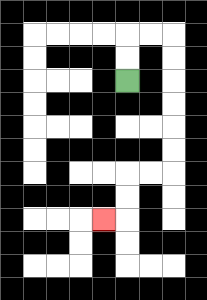{'start': '[5, 3]', 'end': '[4, 9]', 'path_directions': 'U,U,R,R,D,D,D,D,D,D,L,L,D,D,L', 'path_coordinates': '[[5, 3], [5, 2], [5, 1], [6, 1], [7, 1], [7, 2], [7, 3], [7, 4], [7, 5], [7, 6], [7, 7], [6, 7], [5, 7], [5, 8], [5, 9], [4, 9]]'}